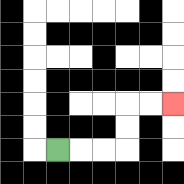{'start': '[2, 6]', 'end': '[7, 4]', 'path_directions': 'R,R,R,U,U,R,R', 'path_coordinates': '[[2, 6], [3, 6], [4, 6], [5, 6], [5, 5], [5, 4], [6, 4], [7, 4]]'}